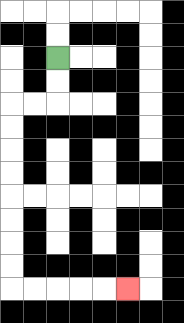{'start': '[2, 2]', 'end': '[5, 12]', 'path_directions': 'D,D,L,L,D,D,D,D,D,D,D,D,R,R,R,R,R', 'path_coordinates': '[[2, 2], [2, 3], [2, 4], [1, 4], [0, 4], [0, 5], [0, 6], [0, 7], [0, 8], [0, 9], [0, 10], [0, 11], [0, 12], [1, 12], [2, 12], [3, 12], [4, 12], [5, 12]]'}